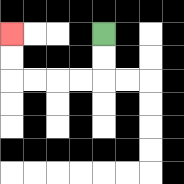{'start': '[4, 1]', 'end': '[0, 1]', 'path_directions': 'D,D,L,L,L,L,U,U', 'path_coordinates': '[[4, 1], [4, 2], [4, 3], [3, 3], [2, 3], [1, 3], [0, 3], [0, 2], [0, 1]]'}